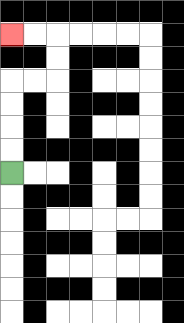{'start': '[0, 7]', 'end': '[0, 1]', 'path_directions': 'U,U,U,U,R,R,U,U,L,L', 'path_coordinates': '[[0, 7], [0, 6], [0, 5], [0, 4], [0, 3], [1, 3], [2, 3], [2, 2], [2, 1], [1, 1], [0, 1]]'}